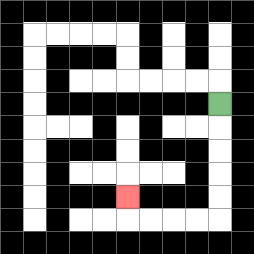{'start': '[9, 4]', 'end': '[5, 8]', 'path_directions': 'D,D,D,D,D,L,L,L,L,U', 'path_coordinates': '[[9, 4], [9, 5], [9, 6], [9, 7], [9, 8], [9, 9], [8, 9], [7, 9], [6, 9], [5, 9], [5, 8]]'}